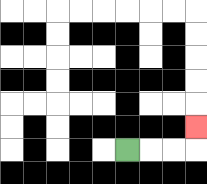{'start': '[5, 6]', 'end': '[8, 5]', 'path_directions': 'R,R,R,U', 'path_coordinates': '[[5, 6], [6, 6], [7, 6], [8, 6], [8, 5]]'}